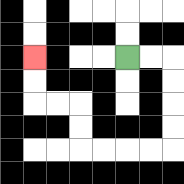{'start': '[5, 2]', 'end': '[1, 2]', 'path_directions': 'R,R,D,D,D,D,L,L,L,L,U,U,L,L,U,U', 'path_coordinates': '[[5, 2], [6, 2], [7, 2], [7, 3], [7, 4], [7, 5], [7, 6], [6, 6], [5, 6], [4, 6], [3, 6], [3, 5], [3, 4], [2, 4], [1, 4], [1, 3], [1, 2]]'}